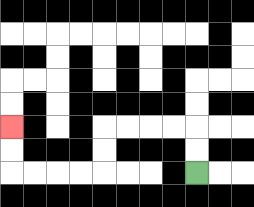{'start': '[8, 7]', 'end': '[0, 5]', 'path_directions': 'U,U,L,L,L,L,D,D,L,L,L,L,U,U', 'path_coordinates': '[[8, 7], [8, 6], [8, 5], [7, 5], [6, 5], [5, 5], [4, 5], [4, 6], [4, 7], [3, 7], [2, 7], [1, 7], [0, 7], [0, 6], [0, 5]]'}